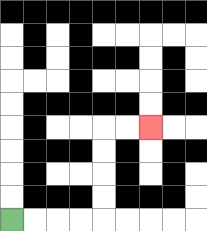{'start': '[0, 9]', 'end': '[6, 5]', 'path_directions': 'R,R,R,R,U,U,U,U,R,R', 'path_coordinates': '[[0, 9], [1, 9], [2, 9], [3, 9], [4, 9], [4, 8], [4, 7], [4, 6], [4, 5], [5, 5], [6, 5]]'}